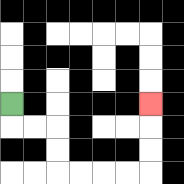{'start': '[0, 4]', 'end': '[6, 4]', 'path_directions': 'D,R,R,D,D,R,R,R,R,U,U,U', 'path_coordinates': '[[0, 4], [0, 5], [1, 5], [2, 5], [2, 6], [2, 7], [3, 7], [4, 7], [5, 7], [6, 7], [6, 6], [6, 5], [6, 4]]'}